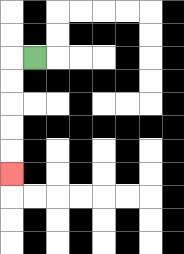{'start': '[1, 2]', 'end': '[0, 7]', 'path_directions': 'L,D,D,D,D,D', 'path_coordinates': '[[1, 2], [0, 2], [0, 3], [0, 4], [0, 5], [0, 6], [0, 7]]'}